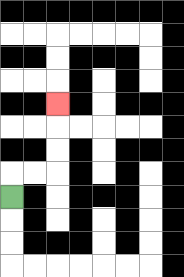{'start': '[0, 8]', 'end': '[2, 4]', 'path_directions': 'U,R,R,U,U,U', 'path_coordinates': '[[0, 8], [0, 7], [1, 7], [2, 7], [2, 6], [2, 5], [2, 4]]'}